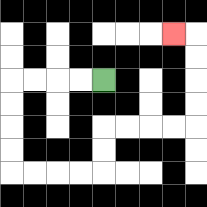{'start': '[4, 3]', 'end': '[7, 1]', 'path_directions': 'L,L,L,L,D,D,D,D,R,R,R,R,U,U,R,R,R,R,U,U,U,U,L', 'path_coordinates': '[[4, 3], [3, 3], [2, 3], [1, 3], [0, 3], [0, 4], [0, 5], [0, 6], [0, 7], [1, 7], [2, 7], [3, 7], [4, 7], [4, 6], [4, 5], [5, 5], [6, 5], [7, 5], [8, 5], [8, 4], [8, 3], [8, 2], [8, 1], [7, 1]]'}